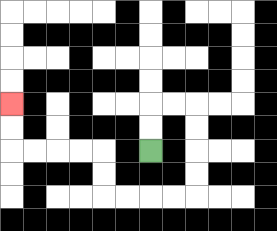{'start': '[6, 6]', 'end': '[0, 4]', 'path_directions': 'U,U,R,R,D,D,D,D,L,L,L,L,U,U,L,L,L,L,U,U', 'path_coordinates': '[[6, 6], [6, 5], [6, 4], [7, 4], [8, 4], [8, 5], [8, 6], [8, 7], [8, 8], [7, 8], [6, 8], [5, 8], [4, 8], [4, 7], [4, 6], [3, 6], [2, 6], [1, 6], [0, 6], [0, 5], [0, 4]]'}